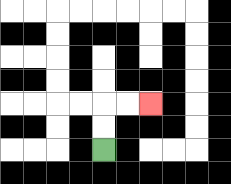{'start': '[4, 6]', 'end': '[6, 4]', 'path_directions': 'U,U,R,R', 'path_coordinates': '[[4, 6], [4, 5], [4, 4], [5, 4], [6, 4]]'}